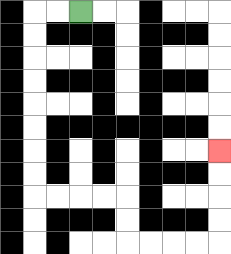{'start': '[3, 0]', 'end': '[9, 6]', 'path_directions': 'L,L,D,D,D,D,D,D,D,D,R,R,R,R,D,D,R,R,R,R,U,U,U,U', 'path_coordinates': '[[3, 0], [2, 0], [1, 0], [1, 1], [1, 2], [1, 3], [1, 4], [1, 5], [1, 6], [1, 7], [1, 8], [2, 8], [3, 8], [4, 8], [5, 8], [5, 9], [5, 10], [6, 10], [7, 10], [8, 10], [9, 10], [9, 9], [9, 8], [9, 7], [9, 6]]'}